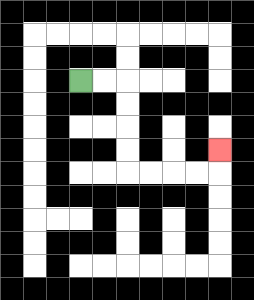{'start': '[3, 3]', 'end': '[9, 6]', 'path_directions': 'R,R,D,D,D,D,R,R,R,R,U', 'path_coordinates': '[[3, 3], [4, 3], [5, 3], [5, 4], [5, 5], [5, 6], [5, 7], [6, 7], [7, 7], [8, 7], [9, 7], [9, 6]]'}